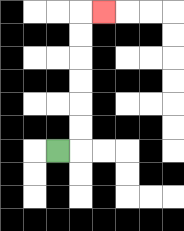{'start': '[2, 6]', 'end': '[4, 0]', 'path_directions': 'R,U,U,U,U,U,U,R', 'path_coordinates': '[[2, 6], [3, 6], [3, 5], [3, 4], [3, 3], [3, 2], [3, 1], [3, 0], [4, 0]]'}